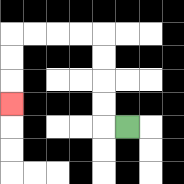{'start': '[5, 5]', 'end': '[0, 4]', 'path_directions': 'L,U,U,U,U,L,L,L,L,D,D,D', 'path_coordinates': '[[5, 5], [4, 5], [4, 4], [4, 3], [4, 2], [4, 1], [3, 1], [2, 1], [1, 1], [0, 1], [0, 2], [0, 3], [0, 4]]'}